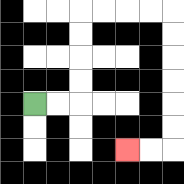{'start': '[1, 4]', 'end': '[5, 6]', 'path_directions': 'R,R,U,U,U,U,R,R,R,R,D,D,D,D,D,D,L,L', 'path_coordinates': '[[1, 4], [2, 4], [3, 4], [3, 3], [3, 2], [3, 1], [3, 0], [4, 0], [5, 0], [6, 0], [7, 0], [7, 1], [7, 2], [7, 3], [7, 4], [7, 5], [7, 6], [6, 6], [5, 6]]'}